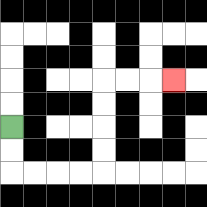{'start': '[0, 5]', 'end': '[7, 3]', 'path_directions': 'D,D,R,R,R,R,U,U,U,U,R,R,R', 'path_coordinates': '[[0, 5], [0, 6], [0, 7], [1, 7], [2, 7], [3, 7], [4, 7], [4, 6], [4, 5], [4, 4], [4, 3], [5, 3], [6, 3], [7, 3]]'}